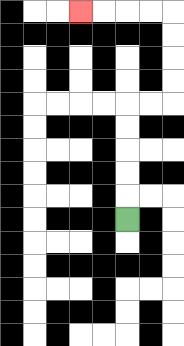{'start': '[5, 9]', 'end': '[3, 0]', 'path_directions': 'U,U,U,U,U,R,R,U,U,U,U,L,L,L,L', 'path_coordinates': '[[5, 9], [5, 8], [5, 7], [5, 6], [5, 5], [5, 4], [6, 4], [7, 4], [7, 3], [7, 2], [7, 1], [7, 0], [6, 0], [5, 0], [4, 0], [3, 0]]'}